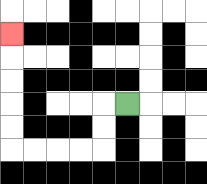{'start': '[5, 4]', 'end': '[0, 1]', 'path_directions': 'L,D,D,L,L,L,L,U,U,U,U,U', 'path_coordinates': '[[5, 4], [4, 4], [4, 5], [4, 6], [3, 6], [2, 6], [1, 6], [0, 6], [0, 5], [0, 4], [0, 3], [0, 2], [0, 1]]'}